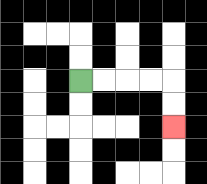{'start': '[3, 3]', 'end': '[7, 5]', 'path_directions': 'R,R,R,R,D,D', 'path_coordinates': '[[3, 3], [4, 3], [5, 3], [6, 3], [7, 3], [7, 4], [7, 5]]'}